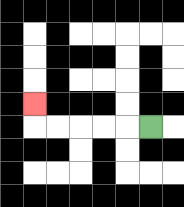{'start': '[6, 5]', 'end': '[1, 4]', 'path_directions': 'L,L,L,L,L,U', 'path_coordinates': '[[6, 5], [5, 5], [4, 5], [3, 5], [2, 5], [1, 5], [1, 4]]'}